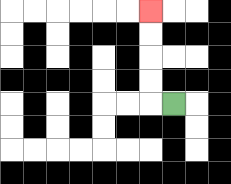{'start': '[7, 4]', 'end': '[6, 0]', 'path_directions': 'L,U,U,U,U', 'path_coordinates': '[[7, 4], [6, 4], [6, 3], [6, 2], [6, 1], [6, 0]]'}